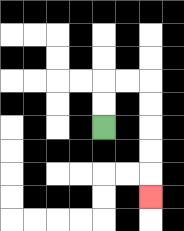{'start': '[4, 5]', 'end': '[6, 8]', 'path_directions': 'U,U,R,R,D,D,D,D,D', 'path_coordinates': '[[4, 5], [4, 4], [4, 3], [5, 3], [6, 3], [6, 4], [6, 5], [6, 6], [6, 7], [6, 8]]'}